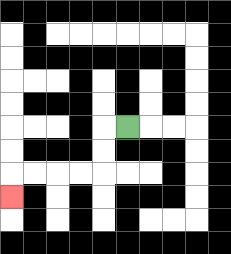{'start': '[5, 5]', 'end': '[0, 8]', 'path_directions': 'L,D,D,L,L,L,L,D', 'path_coordinates': '[[5, 5], [4, 5], [4, 6], [4, 7], [3, 7], [2, 7], [1, 7], [0, 7], [0, 8]]'}